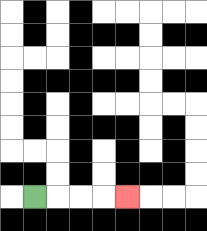{'start': '[1, 8]', 'end': '[5, 8]', 'path_directions': 'R,R,R,R', 'path_coordinates': '[[1, 8], [2, 8], [3, 8], [4, 8], [5, 8]]'}